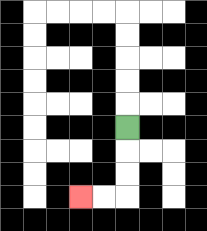{'start': '[5, 5]', 'end': '[3, 8]', 'path_directions': 'D,D,D,L,L', 'path_coordinates': '[[5, 5], [5, 6], [5, 7], [5, 8], [4, 8], [3, 8]]'}